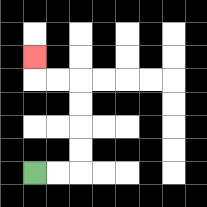{'start': '[1, 7]', 'end': '[1, 2]', 'path_directions': 'R,R,U,U,U,U,L,L,U', 'path_coordinates': '[[1, 7], [2, 7], [3, 7], [3, 6], [3, 5], [3, 4], [3, 3], [2, 3], [1, 3], [1, 2]]'}